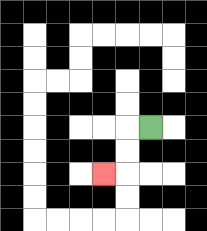{'start': '[6, 5]', 'end': '[4, 7]', 'path_directions': 'L,D,D,L', 'path_coordinates': '[[6, 5], [5, 5], [5, 6], [5, 7], [4, 7]]'}